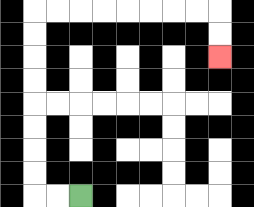{'start': '[3, 8]', 'end': '[9, 2]', 'path_directions': 'L,L,U,U,U,U,U,U,U,U,R,R,R,R,R,R,R,R,D,D', 'path_coordinates': '[[3, 8], [2, 8], [1, 8], [1, 7], [1, 6], [1, 5], [1, 4], [1, 3], [1, 2], [1, 1], [1, 0], [2, 0], [3, 0], [4, 0], [5, 0], [6, 0], [7, 0], [8, 0], [9, 0], [9, 1], [9, 2]]'}